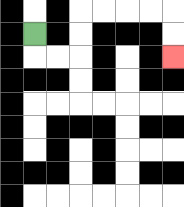{'start': '[1, 1]', 'end': '[7, 2]', 'path_directions': 'D,R,R,U,U,R,R,R,R,D,D', 'path_coordinates': '[[1, 1], [1, 2], [2, 2], [3, 2], [3, 1], [3, 0], [4, 0], [5, 0], [6, 0], [7, 0], [7, 1], [7, 2]]'}